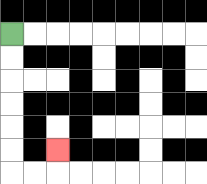{'start': '[0, 1]', 'end': '[2, 6]', 'path_directions': 'D,D,D,D,D,D,R,R,U', 'path_coordinates': '[[0, 1], [0, 2], [0, 3], [0, 4], [0, 5], [0, 6], [0, 7], [1, 7], [2, 7], [2, 6]]'}